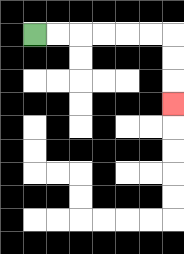{'start': '[1, 1]', 'end': '[7, 4]', 'path_directions': 'R,R,R,R,R,R,D,D,D', 'path_coordinates': '[[1, 1], [2, 1], [3, 1], [4, 1], [5, 1], [6, 1], [7, 1], [7, 2], [7, 3], [7, 4]]'}